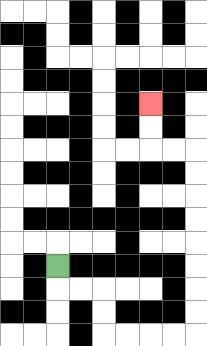{'start': '[2, 11]', 'end': '[6, 4]', 'path_directions': 'D,R,R,D,D,R,R,R,R,U,U,U,U,U,U,U,U,L,L,U,U', 'path_coordinates': '[[2, 11], [2, 12], [3, 12], [4, 12], [4, 13], [4, 14], [5, 14], [6, 14], [7, 14], [8, 14], [8, 13], [8, 12], [8, 11], [8, 10], [8, 9], [8, 8], [8, 7], [8, 6], [7, 6], [6, 6], [6, 5], [6, 4]]'}